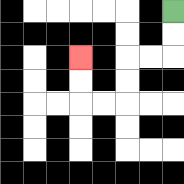{'start': '[7, 0]', 'end': '[3, 2]', 'path_directions': 'D,D,L,L,D,D,L,L,U,U', 'path_coordinates': '[[7, 0], [7, 1], [7, 2], [6, 2], [5, 2], [5, 3], [5, 4], [4, 4], [3, 4], [3, 3], [3, 2]]'}